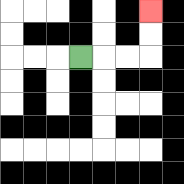{'start': '[3, 2]', 'end': '[6, 0]', 'path_directions': 'R,R,R,U,U', 'path_coordinates': '[[3, 2], [4, 2], [5, 2], [6, 2], [6, 1], [6, 0]]'}